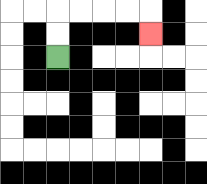{'start': '[2, 2]', 'end': '[6, 1]', 'path_directions': 'U,U,R,R,R,R,D', 'path_coordinates': '[[2, 2], [2, 1], [2, 0], [3, 0], [4, 0], [5, 0], [6, 0], [6, 1]]'}